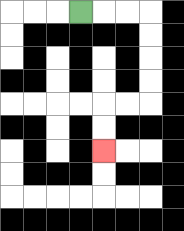{'start': '[3, 0]', 'end': '[4, 6]', 'path_directions': 'R,R,R,D,D,D,D,L,L,D,D', 'path_coordinates': '[[3, 0], [4, 0], [5, 0], [6, 0], [6, 1], [6, 2], [6, 3], [6, 4], [5, 4], [4, 4], [4, 5], [4, 6]]'}